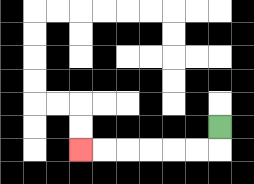{'start': '[9, 5]', 'end': '[3, 6]', 'path_directions': 'D,L,L,L,L,L,L', 'path_coordinates': '[[9, 5], [9, 6], [8, 6], [7, 6], [6, 6], [5, 6], [4, 6], [3, 6]]'}